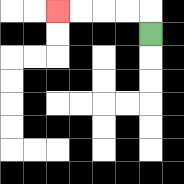{'start': '[6, 1]', 'end': '[2, 0]', 'path_directions': 'U,L,L,L,L', 'path_coordinates': '[[6, 1], [6, 0], [5, 0], [4, 0], [3, 0], [2, 0]]'}